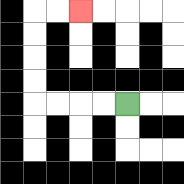{'start': '[5, 4]', 'end': '[3, 0]', 'path_directions': 'L,L,L,L,U,U,U,U,R,R', 'path_coordinates': '[[5, 4], [4, 4], [3, 4], [2, 4], [1, 4], [1, 3], [1, 2], [1, 1], [1, 0], [2, 0], [3, 0]]'}